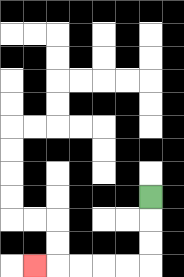{'start': '[6, 8]', 'end': '[1, 11]', 'path_directions': 'D,D,D,L,L,L,L,L', 'path_coordinates': '[[6, 8], [6, 9], [6, 10], [6, 11], [5, 11], [4, 11], [3, 11], [2, 11], [1, 11]]'}